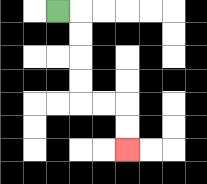{'start': '[2, 0]', 'end': '[5, 6]', 'path_directions': 'R,D,D,D,D,R,R,D,D', 'path_coordinates': '[[2, 0], [3, 0], [3, 1], [3, 2], [3, 3], [3, 4], [4, 4], [5, 4], [5, 5], [5, 6]]'}